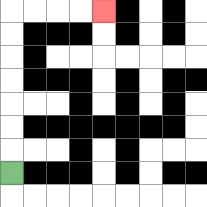{'start': '[0, 7]', 'end': '[4, 0]', 'path_directions': 'U,U,U,U,U,U,U,R,R,R,R', 'path_coordinates': '[[0, 7], [0, 6], [0, 5], [0, 4], [0, 3], [0, 2], [0, 1], [0, 0], [1, 0], [2, 0], [3, 0], [4, 0]]'}